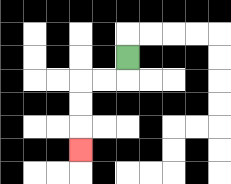{'start': '[5, 2]', 'end': '[3, 6]', 'path_directions': 'D,L,L,D,D,D', 'path_coordinates': '[[5, 2], [5, 3], [4, 3], [3, 3], [3, 4], [3, 5], [3, 6]]'}